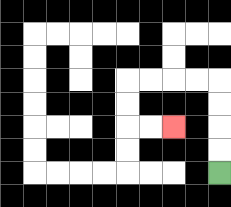{'start': '[9, 7]', 'end': '[7, 5]', 'path_directions': 'U,U,U,U,L,L,L,L,D,D,R,R', 'path_coordinates': '[[9, 7], [9, 6], [9, 5], [9, 4], [9, 3], [8, 3], [7, 3], [6, 3], [5, 3], [5, 4], [5, 5], [6, 5], [7, 5]]'}